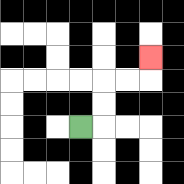{'start': '[3, 5]', 'end': '[6, 2]', 'path_directions': 'R,U,U,R,R,U', 'path_coordinates': '[[3, 5], [4, 5], [4, 4], [4, 3], [5, 3], [6, 3], [6, 2]]'}